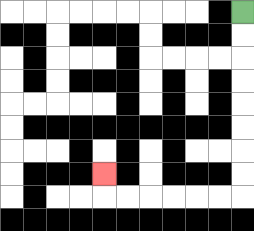{'start': '[10, 0]', 'end': '[4, 7]', 'path_directions': 'D,D,D,D,D,D,D,D,L,L,L,L,L,L,U', 'path_coordinates': '[[10, 0], [10, 1], [10, 2], [10, 3], [10, 4], [10, 5], [10, 6], [10, 7], [10, 8], [9, 8], [8, 8], [7, 8], [6, 8], [5, 8], [4, 8], [4, 7]]'}